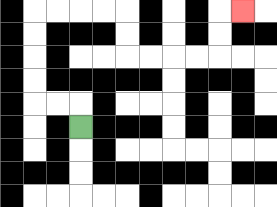{'start': '[3, 5]', 'end': '[10, 0]', 'path_directions': 'U,L,L,U,U,U,U,R,R,R,R,D,D,R,R,R,R,U,U,R', 'path_coordinates': '[[3, 5], [3, 4], [2, 4], [1, 4], [1, 3], [1, 2], [1, 1], [1, 0], [2, 0], [3, 0], [4, 0], [5, 0], [5, 1], [5, 2], [6, 2], [7, 2], [8, 2], [9, 2], [9, 1], [9, 0], [10, 0]]'}